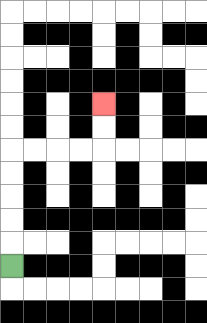{'start': '[0, 11]', 'end': '[4, 4]', 'path_directions': 'U,U,U,U,U,R,R,R,R,U,U', 'path_coordinates': '[[0, 11], [0, 10], [0, 9], [0, 8], [0, 7], [0, 6], [1, 6], [2, 6], [3, 6], [4, 6], [4, 5], [4, 4]]'}